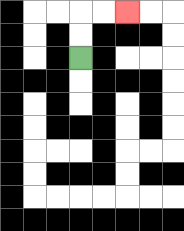{'start': '[3, 2]', 'end': '[5, 0]', 'path_directions': 'U,U,R,R', 'path_coordinates': '[[3, 2], [3, 1], [3, 0], [4, 0], [5, 0]]'}